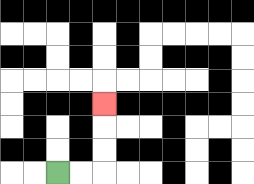{'start': '[2, 7]', 'end': '[4, 4]', 'path_directions': 'R,R,U,U,U', 'path_coordinates': '[[2, 7], [3, 7], [4, 7], [4, 6], [4, 5], [4, 4]]'}